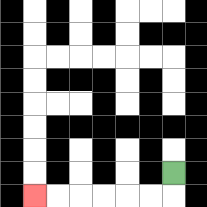{'start': '[7, 7]', 'end': '[1, 8]', 'path_directions': 'D,L,L,L,L,L,L', 'path_coordinates': '[[7, 7], [7, 8], [6, 8], [5, 8], [4, 8], [3, 8], [2, 8], [1, 8]]'}